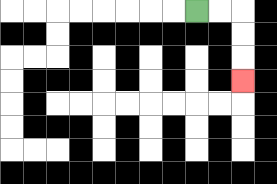{'start': '[8, 0]', 'end': '[10, 3]', 'path_directions': 'R,R,D,D,D', 'path_coordinates': '[[8, 0], [9, 0], [10, 0], [10, 1], [10, 2], [10, 3]]'}